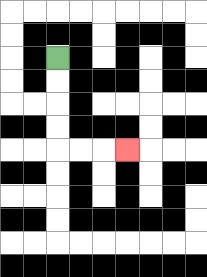{'start': '[2, 2]', 'end': '[5, 6]', 'path_directions': 'D,D,D,D,R,R,R', 'path_coordinates': '[[2, 2], [2, 3], [2, 4], [2, 5], [2, 6], [3, 6], [4, 6], [5, 6]]'}